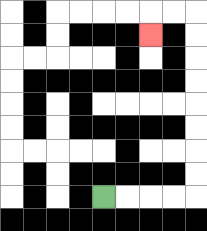{'start': '[4, 8]', 'end': '[6, 1]', 'path_directions': 'R,R,R,R,U,U,U,U,U,U,U,U,L,L,D', 'path_coordinates': '[[4, 8], [5, 8], [6, 8], [7, 8], [8, 8], [8, 7], [8, 6], [8, 5], [8, 4], [8, 3], [8, 2], [8, 1], [8, 0], [7, 0], [6, 0], [6, 1]]'}